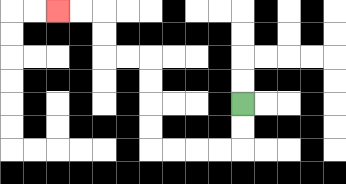{'start': '[10, 4]', 'end': '[2, 0]', 'path_directions': 'D,D,L,L,L,L,U,U,U,U,L,L,U,U,L,L', 'path_coordinates': '[[10, 4], [10, 5], [10, 6], [9, 6], [8, 6], [7, 6], [6, 6], [6, 5], [6, 4], [6, 3], [6, 2], [5, 2], [4, 2], [4, 1], [4, 0], [3, 0], [2, 0]]'}